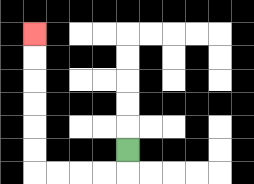{'start': '[5, 6]', 'end': '[1, 1]', 'path_directions': 'D,L,L,L,L,U,U,U,U,U,U', 'path_coordinates': '[[5, 6], [5, 7], [4, 7], [3, 7], [2, 7], [1, 7], [1, 6], [1, 5], [1, 4], [1, 3], [1, 2], [1, 1]]'}